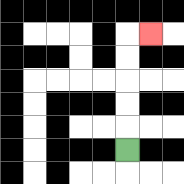{'start': '[5, 6]', 'end': '[6, 1]', 'path_directions': 'U,U,U,U,U,R', 'path_coordinates': '[[5, 6], [5, 5], [5, 4], [5, 3], [5, 2], [5, 1], [6, 1]]'}